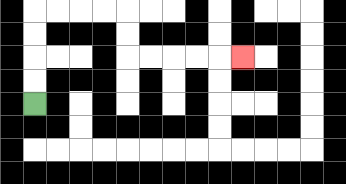{'start': '[1, 4]', 'end': '[10, 2]', 'path_directions': 'U,U,U,U,R,R,R,R,D,D,R,R,R,R,R', 'path_coordinates': '[[1, 4], [1, 3], [1, 2], [1, 1], [1, 0], [2, 0], [3, 0], [4, 0], [5, 0], [5, 1], [5, 2], [6, 2], [7, 2], [8, 2], [9, 2], [10, 2]]'}